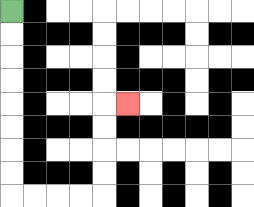{'start': '[0, 0]', 'end': '[5, 4]', 'path_directions': 'D,D,D,D,D,D,D,D,R,R,R,R,U,U,U,U,R', 'path_coordinates': '[[0, 0], [0, 1], [0, 2], [0, 3], [0, 4], [0, 5], [0, 6], [0, 7], [0, 8], [1, 8], [2, 8], [3, 8], [4, 8], [4, 7], [4, 6], [4, 5], [4, 4], [5, 4]]'}